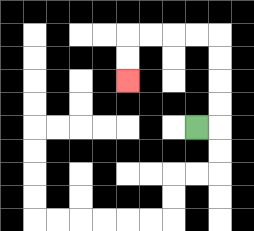{'start': '[8, 5]', 'end': '[5, 3]', 'path_directions': 'R,U,U,U,U,L,L,L,L,D,D', 'path_coordinates': '[[8, 5], [9, 5], [9, 4], [9, 3], [9, 2], [9, 1], [8, 1], [7, 1], [6, 1], [5, 1], [5, 2], [5, 3]]'}